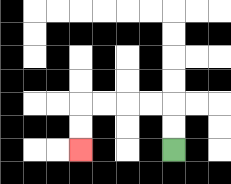{'start': '[7, 6]', 'end': '[3, 6]', 'path_directions': 'U,U,L,L,L,L,D,D', 'path_coordinates': '[[7, 6], [7, 5], [7, 4], [6, 4], [5, 4], [4, 4], [3, 4], [3, 5], [3, 6]]'}